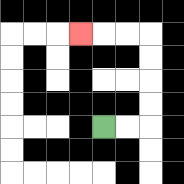{'start': '[4, 5]', 'end': '[3, 1]', 'path_directions': 'R,R,U,U,U,U,L,L,L', 'path_coordinates': '[[4, 5], [5, 5], [6, 5], [6, 4], [6, 3], [6, 2], [6, 1], [5, 1], [4, 1], [3, 1]]'}